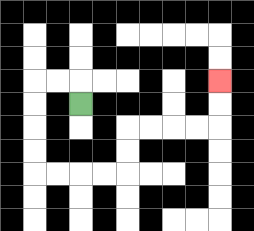{'start': '[3, 4]', 'end': '[9, 3]', 'path_directions': 'U,L,L,D,D,D,D,R,R,R,R,U,U,R,R,R,R,U,U', 'path_coordinates': '[[3, 4], [3, 3], [2, 3], [1, 3], [1, 4], [1, 5], [1, 6], [1, 7], [2, 7], [3, 7], [4, 7], [5, 7], [5, 6], [5, 5], [6, 5], [7, 5], [8, 5], [9, 5], [9, 4], [9, 3]]'}